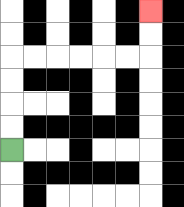{'start': '[0, 6]', 'end': '[6, 0]', 'path_directions': 'U,U,U,U,R,R,R,R,R,R,U,U', 'path_coordinates': '[[0, 6], [0, 5], [0, 4], [0, 3], [0, 2], [1, 2], [2, 2], [3, 2], [4, 2], [5, 2], [6, 2], [6, 1], [6, 0]]'}